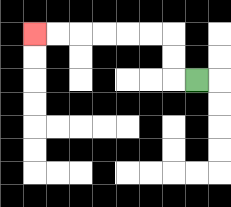{'start': '[8, 3]', 'end': '[1, 1]', 'path_directions': 'L,U,U,L,L,L,L,L,L', 'path_coordinates': '[[8, 3], [7, 3], [7, 2], [7, 1], [6, 1], [5, 1], [4, 1], [3, 1], [2, 1], [1, 1]]'}